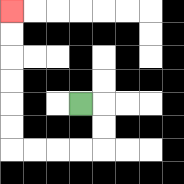{'start': '[3, 4]', 'end': '[0, 0]', 'path_directions': 'R,D,D,L,L,L,L,U,U,U,U,U,U', 'path_coordinates': '[[3, 4], [4, 4], [4, 5], [4, 6], [3, 6], [2, 6], [1, 6], [0, 6], [0, 5], [0, 4], [0, 3], [0, 2], [0, 1], [0, 0]]'}